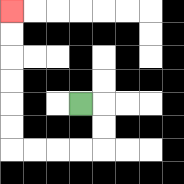{'start': '[3, 4]', 'end': '[0, 0]', 'path_directions': 'R,D,D,L,L,L,L,U,U,U,U,U,U', 'path_coordinates': '[[3, 4], [4, 4], [4, 5], [4, 6], [3, 6], [2, 6], [1, 6], [0, 6], [0, 5], [0, 4], [0, 3], [0, 2], [0, 1], [0, 0]]'}